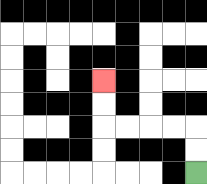{'start': '[8, 7]', 'end': '[4, 3]', 'path_directions': 'U,U,L,L,L,L,U,U', 'path_coordinates': '[[8, 7], [8, 6], [8, 5], [7, 5], [6, 5], [5, 5], [4, 5], [4, 4], [4, 3]]'}